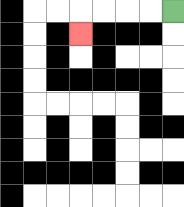{'start': '[7, 0]', 'end': '[3, 1]', 'path_directions': 'L,L,L,L,D', 'path_coordinates': '[[7, 0], [6, 0], [5, 0], [4, 0], [3, 0], [3, 1]]'}